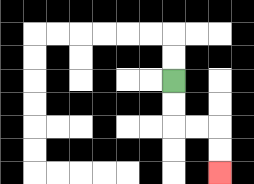{'start': '[7, 3]', 'end': '[9, 7]', 'path_directions': 'D,D,R,R,D,D', 'path_coordinates': '[[7, 3], [7, 4], [7, 5], [8, 5], [9, 5], [9, 6], [9, 7]]'}